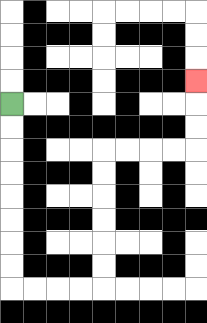{'start': '[0, 4]', 'end': '[8, 3]', 'path_directions': 'D,D,D,D,D,D,D,D,R,R,R,R,U,U,U,U,U,U,R,R,R,R,U,U,U', 'path_coordinates': '[[0, 4], [0, 5], [0, 6], [0, 7], [0, 8], [0, 9], [0, 10], [0, 11], [0, 12], [1, 12], [2, 12], [3, 12], [4, 12], [4, 11], [4, 10], [4, 9], [4, 8], [4, 7], [4, 6], [5, 6], [6, 6], [7, 6], [8, 6], [8, 5], [8, 4], [8, 3]]'}